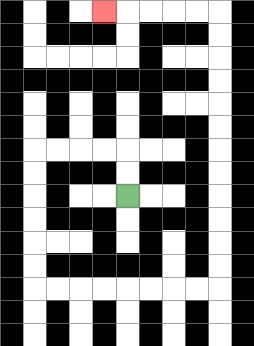{'start': '[5, 8]', 'end': '[4, 0]', 'path_directions': 'U,U,L,L,L,L,D,D,D,D,D,D,R,R,R,R,R,R,R,R,U,U,U,U,U,U,U,U,U,U,U,U,L,L,L,L,L', 'path_coordinates': '[[5, 8], [5, 7], [5, 6], [4, 6], [3, 6], [2, 6], [1, 6], [1, 7], [1, 8], [1, 9], [1, 10], [1, 11], [1, 12], [2, 12], [3, 12], [4, 12], [5, 12], [6, 12], [7, 12], [8, 12], [9, 12], [9, 11], [9, 10], [9, 9], [9, 8], [9, 7], [9, 6], [9, 5], [9, 4], [9, 3], [9, 2], [9, 1], [9, 0], [8, 0], [7, 0], [6, 0], [5, 0], [4, 0]]'}